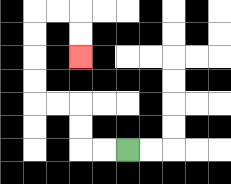{'start': '[5, 6]', 'end': '[3, 2]', 'path_directions': 'L,L,U,U,L,L,U,U,U,U,R,R,D,D', 'path_coordinates': '[[5, 6], [4, 6], [3, 6], [3, 5], [3, 4], [2, 4], [1, 4], [1, 3], [1, 2], [1, 1], [1, 0], [2, 0], [3, 0], [3, 1], [3, 2]]'}